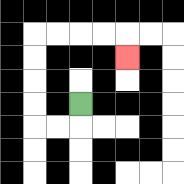{'start': '[3, 4]', 'end': '[5, 2]', 'path_directions': 'D,L,L,U,U,U,U,R,R,R,R,D', 'path_coordinates': '[[3, 4], [3, 5], [2, 5], [1, 5], [1, 4], [1, 3], [1, 2], [1, 1], [2, 1], [3, 1], [4, 1], [5, 1], [5, 2]]'}